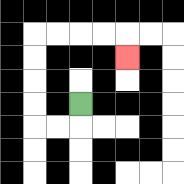{'start': '[3, 4]', 'end': '[5, 2]', 'path_directions': 'D,L,L,U,U,U,U,R,R,R,R,D', 'path_coordinates': '[[3, 4], [3, 5], [2, 5], [1, 5], [1, 4], [1, 3], [1, 2], [1, 1], [2, 1], [3, 1], [4, 1], [5, 1], [5, 2]]'}